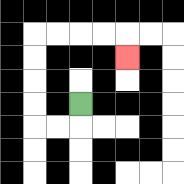{'start': '[3, 4]', 'end': '[5, 2]', 'path_directions': 'D,L,L,U,U,U,U,R,R,R,R,D', 'path_coordinates': '[[3, 4], [3, 5], [2, 5], [1, 5], [1, 4], [1, 3], [1, 2], [1, 1], [2, 1], [3, 1], [4, 1], [5, 1], [5, 2]]'}